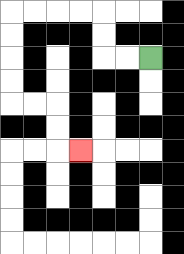{'start': '[6, 2]', 'end': '[3, 6]', 'path_directions': 'L,L,U,U,L,L,L,L,D,D,D,D,R,R,D,D,R', 'path_coordinates': '[[6, 2], [5, 2], [4, 2], [4, 1], [4, 0], [3, 0], [2, 0], [1, 0], [0, 0], [0, 1], [0, 2], [0, 3], [0, 4], [1, 4], [2, 4], [2, 5], [2, 6], [3, 6]]'}